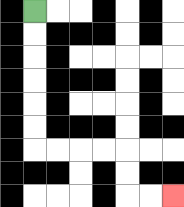{'start': '[1, 0]', 'end': '[7, 8]', 'path_directions': 'D,D,D,D,D,D,R,R,R,R,D,D,R,R', 'path_coordinates': '[[1, 0], [1, 1], [1, 2], [1, 3], [1, 4], [1, 5], [1, 6], [2, 6], [3, 6], [4, 6], [5, 6], [5, 7], [5, 8], [6, 8], [7, 8]]'}